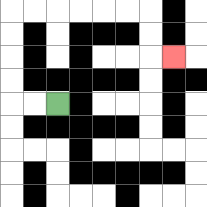{'start': '[2, 4]', 'end': '[7, 2]', 'path_directions': 'L,L,U,U,U,U,R,R,R,R,R,R,D,D,R', 'path_coordinates': '[[2, 4], [1, 4], [0, 4], [0, 3], [0, 2], [0, 1], [0, 0], [1, 0], [2, 0], [3, 0], [4, 0], [5, 0], [6, 0], [6, 1], [6, 2], [7, 2]]'}